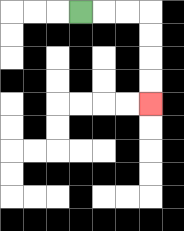{'start': '[3, 0]', 'end': '[6, 4]', 'path_directions': 'R,R,R,D,D,D,D', 'path_coordinates': '[[3, 0], [4, 0], [5, 0], [6, 0], [6, 1], [6, 2], [6, 3], [6, 4]]'}